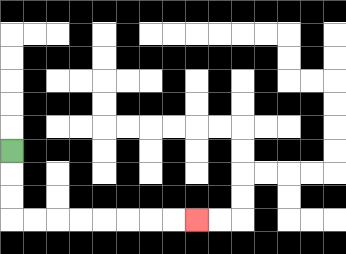{'start': '[0, 6]', 'end': '[8, 9]', 'path_directions': 'D,D,D,R,R,R,R,R,R,R,R', 'path_coordinates': '[[0, 6], [0, 7], [0, 8], [0, 9], [1, 9], [2, 9], [3, 9], [4, 9], [5, 9], [6, 9], [7, 9], [8, 9]]'}